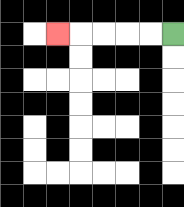{'start': '[7, 1]', 'end': '[2, 1]', 'path_directions': 'L,L,L,L,L', 'path_coordinates': '[[7, 1], [6, 1], [5, 1], [4, 1], [3, 1], [2, 1]]'}